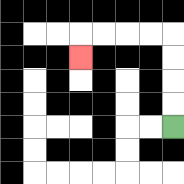{'start': '[7, 5]', 'end': '[3, 2]', 'path_directions': 'U,U,U,U,L,L,L,L,D', 'path_coordinates': '[[7, 5], [7, 4], [7, 3], [7, 2], [7, 1], [6, 1], [5, 1], [4, 1], [3, 1], [3, 2]]'}